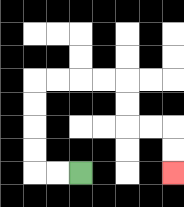{'start': '[3, 7]', 'end': '[7, 7]', 'path_directions': 'L,L,U,U,U,U,R,R,R,R,D,D,R,R,D,D', 'path_coordinates': '[[3, 7], [2, 7], [1, 7], [1, 6], [1, 5], [1, 4], [1, 3], [2, 3], [3, 3], [4, 3], [5, 3], [5, 4], [5, 5], [6, 5], [7, 5], [7, 6], [7, 7]]'}